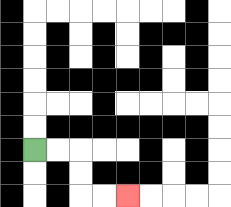{'start': '[1, 6]', 'end': '[5, 8]', 'path_directions': 'R,R,D,D,R,R', 'path_coordinates': '[[1, 6], [2, 6], [3, 6], [3, 7], [3, 8], [4, 8], [5, 8]]'}